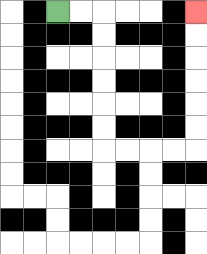{'start': '[2, 0]', 'end': '[8, 0]', 'path_directions': 'R,R,D,D,D,D,D,D,R,R,R,R,U,U,U,U,U,U', 'path_coordinates': '[[2, 0], [3, 0], [4, 0], [4, 1], [4, 2], [4, 3], [4, 4], [4, 5], [4, 6], [5, 6], [6, 6], [7, 6], [8, 6], [8, 5], [8, 4], [8, 3], [8, 2], [8, 1], [8, 0]]'}